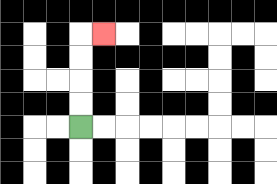{'start': '[3, 5]', 'end': '[4, 1]', 'path_directions': 'U,U,U,U,R', 'path_coordinates': '[[3, 5], [3, 4], [3, 3], [3, 2], [3, 1], [4, 1]]'}